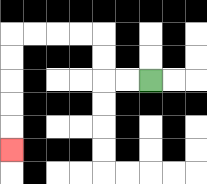{'start': '[6, 3]', 'end': '[0, 6]', 'path_directions': 'L,L,U,U,L,L,L,L,D,D,D,D,D', 'path_coordinates': '[[6, 3], [5, 3], [4, 3], [4, 2], [4, 1], [3, 1], [2, 1], [1, 1], [0, 1], [0, 2], [0, 3], [0, 4], [0, 5], [0, 6]]'}